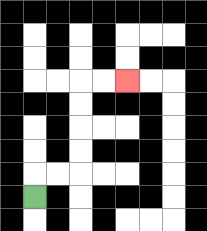{'start': '[1, 8]', 'end': '[5, 3]', 'path_directions': 'U,R,R,U,U,U,U,R,R', 'path_coordinates': '[[1, 8], [1, 7], [2, 7], [3, 7], [3, 6], [3, 5], [3, 4], [3, 3], [4, 3], [5, 3]]'}